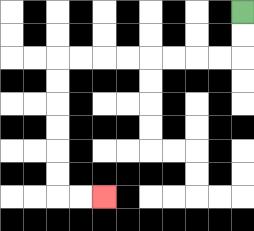{'start': '[10, 0]', 'end': '[4, 8]', 'path_directions': 'D,D,L,L,L,L,L,L,L,L,D,D,D,D,D,D,R,R', 'path_coordinates': '[[10, 0], [10, 1], [10, 2], [9, 2], [8, 2], [7, 2], [6, 2], [5, 2], [4, 2], [3, 2], [2, 2], [2, 3], [2, 4], [2, 5], [2, 6], [2, 7], [2, 8], [3, 8], [4, 8]]'}